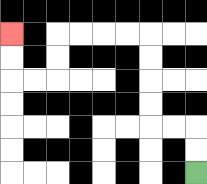{'start': '[8, 7]', 'end': '[0, 1]', 'path_directions': 'U,U,L,L,U,U,U,U,L,L,L,L,D,D,L,L,U,U', 'path_coordinates': '[[8, 7], [8, 6], [8, 5], [7, 5], [6, 5], [6, 4], [6, 3], [6, 2], [6, 1], [5, 1], [4, 1], [3, 1], [2, 1], [2, 2], [2, 3], [1, 3], [0, 3], [0, 2], [0, 1]]'}